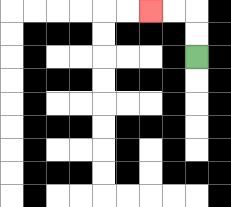{'start': '[8, 2]', 'end': '[6, 0]', 'path_directions': 'U,U,L,L', 'path_coordinates': '[[8, 2], [8, 1], [8, 0], [7, 0], [6, 0]]'}